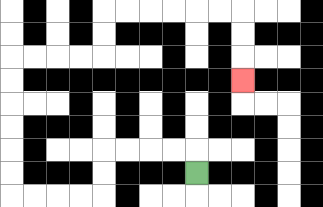{'start': '[8, 7]', 'end': '[10, 3]', 'path_directions': 'U,L,L,L,L,D,D,L,L,L,L,U,U,U,U,U,U,R,R,R,R,U,U,R,R,R,R,R,R,D,D,D', 'path_coordinates': '[[8, 7], [8, 6], [7, 6], [6, 6], [5, 6], [4, 6], [4, 7], [4, 8], [3, 8], [2, 8], [1, 8], [0, 8], [0, 7], [0, 6], [0, 5], [0, 4], [0, 3], [0, 2], [1, 2], [2, 2], [3, 2], [4, 2], [4, 1], [4, 0], [5, 0], [6, 0], [7, 0], [8, 0], [9, 0], [10, 0], [10, 1], [10, 2], [10, 3]]'}